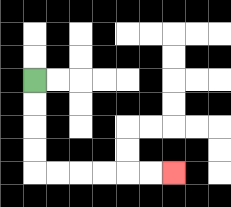{'start': '[1, 3]', 'end': '[7, 7]', 'path_directions': 'D,D,D,D,R,R,R,R,R,R', 'path_coordinates': '[[1, 3], [1, 4], [1, 5], [1, 6], [1, 7], [2, 7], [3, 7], [4, 7], [5, 7], [6, 7], [7, 7]]'}